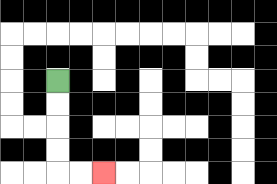{'start': '[2, 3]', 'end': '[4, 7]', 'path_directions': 'D,D,D,D,R,R', 'path_coordinates': '[[2, 3], [2, 4], [2, 5], [2, 6], [2, 7], [3, 7], [4, 7]]'}